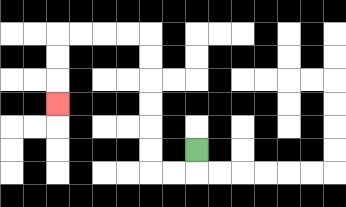{'start': '[8, 6]', 'end': '[2, 4]', 'path_directions': 'D,L,L,U,U,U,U,U,U,L,L,L,L,D,D,D', 'path_coordinates': '[[8, 6], [8, 7], [7, 7], [6, 7], [6, 6], [6, 5], [6, 4], [6, 3], [6, 2], [6, 1], [5, 1], [4, 1], [3, 1], [2, 1], [2, 2], [2, 3], [2, 4]]'}